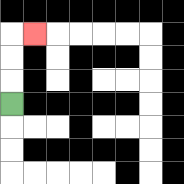{'start': '[0, 4]', 'end': '[1, 1]', 'path_directions': 'U,U,U,R', 'path_coordinates': '[[0, 4], [0, 3], [0, 2], [0, 1], [1, 1]]'}